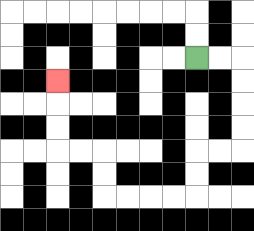{'start': '[8, 2]', 'end': '[2, 3]', 'path_directions': 'R,R,D,D,D,D,L,L,D,D,L,L,L,L,U,U,L,L,U,U,U', 'path_coordinates': '[[8, 2], [9, 2], [10, 2], [10, 3], [10, 4], [10, 5], [10, 6], [9, 6], [8, 6], [8, 7], [8, 8], [7, 8], [6, 8], [5, 8], [4, 8], [4, 7], [4, 6], [3, 6], [2, 6], [2, 5], [2, 4], [2, 3]]'}